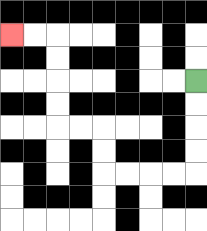{'start': '[8, 3]', 'end': '[0, 1]', 'path_directions': 'D,D,D,D,L,L,L,L,U,U,L,L,U,U,U,U,L,L', 'path_coordinates': '[[8, 3], [8, 4], [8, 5], [8, 6], [8, 7], [7, 7], [6, 7], [5, 7], [4, 7], [4, 6], [4, 5], [3, 5], [2, 5], [2, 4], [2, 3], [2, 2], [2, 1], [1, 1], [0, 1]]'}